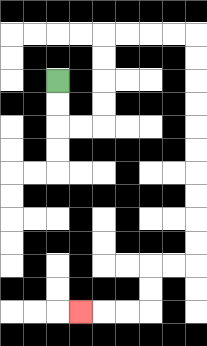{'start': '[2, 3]', 'end': '[3, 13]', 'path_directions': 'D,D,R,R,U,U,U,U,R,R,R,R,D,D,D,D,D,D,D,D,D,D,L,L,D,D,L,L,L', 'path_coordinates': '[[2, 3], [2, 4], [2, 5], [3, 5], [4, 5], [4, 4], [4, 3], [4, 2], [4, 1], [5, 1], [6, 1], [7, 1], [8, 1], [8, 2], [8, 3], [8, 4], [8, 5], [8, 6], [8, 7], [8, 8], [8, 9], [8, 10], [8, 11], [7, 11], [6, 11], [6, 12], [6, 13], [5, 13], [4, 13], [3, 13]]'}